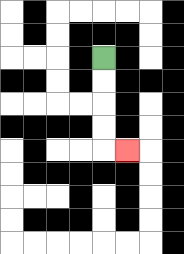{'start': '[4, 2]', 'end': '[5, 6]', 'path_directions': 'D,D,D,D,R', 'path_coordinates': '[[4, 2], [4, 3], [4, 4], [4, 5], [4, 6], [5, 6]]'}